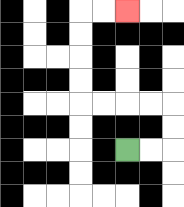{'start': '[5, 6]', 'end': '[5, 0]', 'path_directions': 'R,R,U,U,L,L,L,L,U,U,U,U,R,R', 'path_coordinates': '[[5, 6], [6, 6], [7, 6], [7, 5], [7, 4], [6, 4], [5, 4], [4, 4], [3, 4], [3, 3], [3, 2], [3, 1], [3, 0], [4, 0], [5, 0]]'}